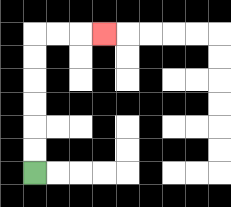{'start': '[1, 7]', 'end': '[4, 1]', 'path_directions': 'U,U,U,U,U,U,R,R,R', 'path_coordinates': '[[1, 7], [1, 6], [1, 5], [1, 4], [1, 3], [1, 2], [1, 1], [2, 1], [3, 1], [4, 1]]'}